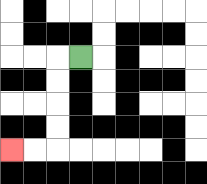{'start': '[3, 2]', 'end': '[0, 6]', 'path_directions': 'L,D,D,D,D,L,L', 'path_coordinates': '[[3, 2], [2, 2], [2, 3], [2, 4], [2, 5], [2, 6], [1, 6], [0, 6]]'}